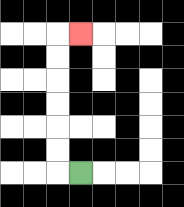{'start': '[3, 7]', 'end': '[3, 1]', 'path_directions': 'L,U,U,U,U,U,U,R', 'path_coordinates': '[[3, 7], [2, 7], [2, 6], [2, 5], [2, 4], [2, 3], [2, 2], [2, 1], [3, 1]]'}